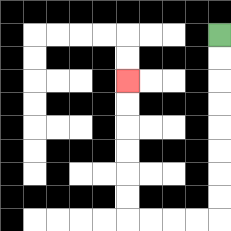{'start': '[9, 1]', 'end': '[5, 3]', 'path_directions': 'D,D,D,D,D,D,D,D,L,L,L,L,U,U,U,U,U,U', 'path_coordinates': '[[9, 1], [9, 2], [9, 3], [9, 4], [9, 5], [9, 6], [9, 7], [9, 8], [9, 9], [8, 9], [7, 9], [6, 9], [5, 9], [5, 8], [5, 7], [5, 6], [5, 5], [5, 4], [5, 3]]'}